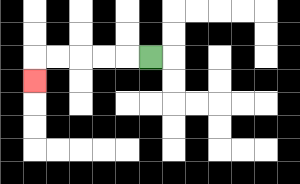{'start': '[6, 2]', 'end': '[1, 3]', 'path_directions': 'L,L,L,L,L,D', 'path_coordinates': '[[6, 2], [5, 2], [4, 2], [3, 2], [2, 2], [1, 2], [1, 3]]'}